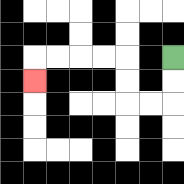{'start': '[7, 2]', 'end': '[1, 3]', 'path_directions': 'D,D,L,L,U,U,L,L,L,L,D', 'path_coordinates': '[[7, 2], [7, 3], [7, 4], [6, 4], [5, 4], [5, 3], [5, 2], [4, 2], [3, 2], [2, 2], [1, 2], [1, 3]]'}